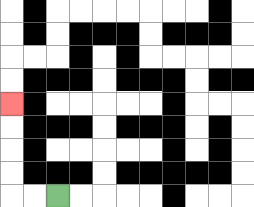{'start': '[2, 8]', 'end': '[0, 4]', 'path_directions': 'L,L,U,U,U,U', 'path_coordinates': '[[2, 8], [1, 8], [0, 8], [0, 7], [0, 6], [0, 5], [0, 4]]'}